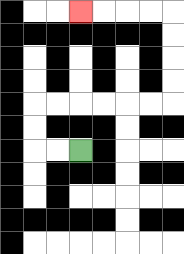{'start': '[3, 6]', 'end': '[3, 0]', 'path_directions': 'L,L,U,U,R,R,R,R,R,R,U,U,U,U,L,L,L,L', 'path_coordinates': '[[3, 6], [2, 6], [1, 6], [1, 5], [1, 4], [2, 4], [3, 4], [4, 4], [5, 4], [6, 4], [7, 4], [7, 3], [7, 2], [7, 1], [7, 0], [6, 0], [5, 0], [4, 0], [3, 0]]'}